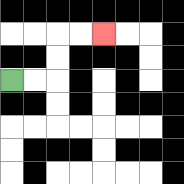{'start': '[0, 3]', 'end': '[4, 1]', 'path_directions': 'R,R,U,U,R,R', 'path_coordinates': '[[0, 3], [1, 3], [2, 3], [2, 2], [2, 1], [3, 1], [4, 1]]'}